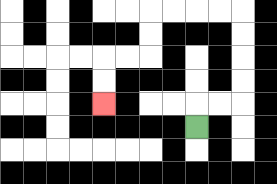{'start': '[8, 5]', 'end': '[4, 4]', 'path_directions': 'U,R,R,U,U,U,U,L,L,L,L,D,D,L,L,D,D', 'path_coordinates': '[[8, 5], [8, 4], [9, 4], [10, 4], [10, 3], [10, 2], [10, 1], [10, 0], [9, 0], [8, 0], [7, 0], [6, 0], [6, 1], [6, 2], [5, 2], [4, 2], [4, 3], [4, 4]]'}